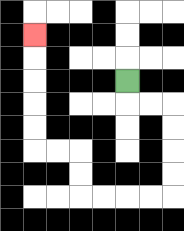{'start': '[5, 3]', 'end': '[1, 1]', 'path_directions': 'D,R,R,D,D,D,D,L,L,L,L,U,U,L,L,U,U,U,U,U', 'path_coordinates': '[[5, 3], [5, 4], [6, 4], [7, 4], [7, 5], [7, 6], [7, 7], [7, 8], [6, 8], [5, 8], [4, 8], [3, 8], [3, 7], [3, 6], [2, 6], [1, 6], [1, 5], [1, 4], [1, 3], [1, 2], [1, 1]]'}